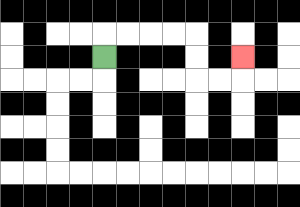{'start': '[4, 2]', 'end': '[10, 2]', 'path_directions': 'U,R,R,R,R,D,D,R,R,U', 'path_coordinates': '[[4, 2], [4, 1], [5, 1], [6, 1], [7, 1], [8, 1], [8, 2], [8, 3], [9, 3], [10, 3], [10, 2]]'}